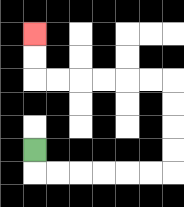{'start': '[1, 6]', 'end': '[1, 1]', 'path_directions': 'D,R,R,R,R,R,R,U,U,U,U,L,L,L,L,L,L,U,U', 'path_coordinates': '[[1, 6], [1, 7], [2, 7], [3, 7], [4, 7], [5, 7], [6, 7], [7, 7], [7, 6], [7, 5], [7, 4], [7, 3], [6, 3], [5, 3], [4, 3], [3, 3], [2, 3], [1, 3], [1, 2], [1, 1]]'}